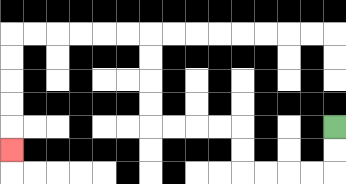{'start': '[14, 5]', 'end': '[0, 6]', 'path_directions': 'D,D,L,L,L,L,U,U,L,L,L,L,U,U,U,U,L,L,L,L,L,L,D,D,D,D,D', 'path_coordinates': '[[14, 5], [14, 6], [14, 7], [13, 7], [12, 7], [11, 7], [10, 7], [10, 6], [10, 5], [9, 5], [8, 5], [7, 5], [6, 5], [6, 4], [6, 3], [6, 2], [6, 1], [5, 1], [4, 1], [3, 1], [2, 1], [1, 1], [0, 1], [0, 2], [0, 3], [0, 4], [0, 5], [0, 6]]'}